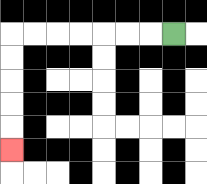{'start': '[7, 1]', 'end': '[0, 6]', 'path_directions': 'L,L,L,L,L,L,L,D,D,D,D,D', 'path_coordinates': '[[7, 1], [6, 1], [5, 1], [4, 1], [3, 1], [2, 1], [1, 1], [0, 1], [0, 2], [0, 3], [0, 4], [0, 5], [0, 6]]'}